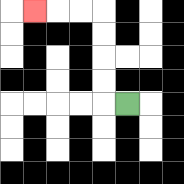{'start': '[5, 4]', 'end': '[1, 0]', 'path_directions': 'L,U,U,U,U,L,L,L', 'path_coordinates': '[[5, 4], [4, 4], [4, 3], [4, 2], [4, 1], [4, 0], [3, 0], [2, 0], [1, 0]]'}